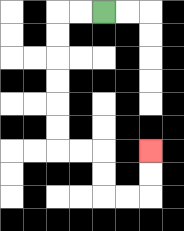{'start': '[4, 0]', 'end': '[6, 6]', 'path_directions': 'L,L,D,D,D,D,D,D,R,R,D,D,R,R,U,U', 'path_coordinates': '[[4, 0], [3, 0], [2, 0], [2, 1], [2, 2], [2, 3], [2, 4], [2, 5], [2, 6], [3, 6], [4, 6], [4, 7], [4, 8], [5, 8], [6, 8], [6, 7], [6, 6]]'}